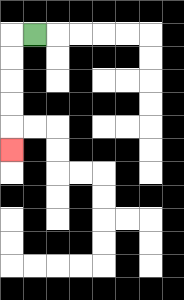{'start': '[1, 1]', 'end': '[0, 6]', 'path_directions': 'L,D,D,D,D,D', 'path_coordinates': '[[1, 1], [0, 1], [0, 2], [0, 3], [0, 4], [0, 5], [0, 6]]'}